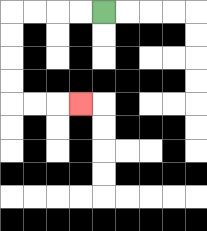{'start': '[4, 0]', 'end': '[3, 4]', 'path_directions': 'L,L,L,L,D,D,D,D,R,R,R', 'path_coordinates': '[[4, 0], [3, 0], [2, 0], [1, 0], [0, 0], [0, 1], [0, 2], [0, 3], [0, 4], [1, 4], [2, 4], [3, 4]]'}